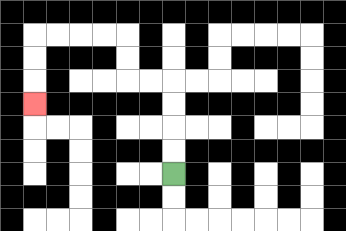{'start': '[7, 7]', 'end': '[1, 4]', 'path_directions': 'U,U,U,U,L,L,U,U,L,L,L,L,D,D,D', 'path_coordinates': '[[7, 7], [7, 6], [7, 5], [7, 4], [7, 3], [6, 3], [5, 3], [5, 2], [5, 1], [4, 1], [3, 1], [2, 1], [1, 1], [1, 2], [1, 3], [1, 4]]'}